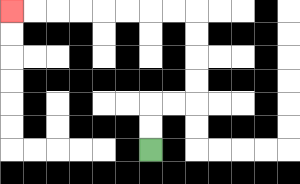{'start': '[6, 6]', 'end': '[0, 0]', 'path_directions': 'U,U,R,R,U,U,U,U,L,L,L,L,L,L,L,L', 'path_coordinates': '[[6, 6], [6, 5], [6, 4], [7, 4], [8, 4], [8, 3], [8, 2], [8, 1], [8, 0], [7, 0], [6, 0], [5, 0], [4, 0], [3, 0], [2, 0], [1, 0], [0, 0]]'}